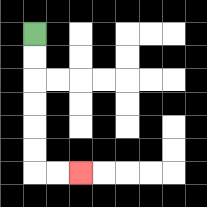{'start': '[1, 1]', 'end': '[3, 7]', 'path_directions': 'D,D,D,D,D,D,R,R', 'path_coordinates': '[[1, 1], [1, 2], [1, 3], [1, 4], [1, 5], [1, 6], [1, 7], [2, 7], [3, 7]]'}